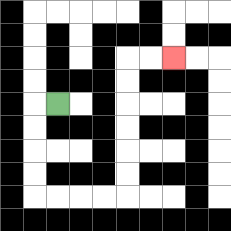{'start': '[2, 4]', 'end': '[7, 2]', 'path_directions': 'L,D,D,D,D,R,R,R,R,U,U,U,U,U,U,R,R', 'path_coordinates': '[[2, 4], [1, 4], [1, 5], [1, 6], [1, 7], [1, 8], [2, 8], [3, 8], [4, 8], [5, 8], [5, 7], [5, 6], [5, 5], [5, 4], [5, 3], [5, 2], [6, 2], [7, 2]]'}